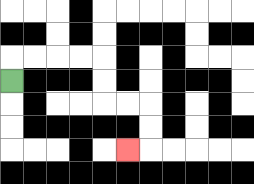{'start': '[0, 3]', 'end': '[5, 6]', 'path_directions': 'U,R,R,R,R,D,D,R,R,D,D,L', 'path_coordinates': '[[0, 3], [0, 2], [1, 2], [2, 2], [3, 2], [4, 2], [4, 3], [4, 4], [5, 4], [6, 4], [6, 5], [6, 6], [5, 6]]'}